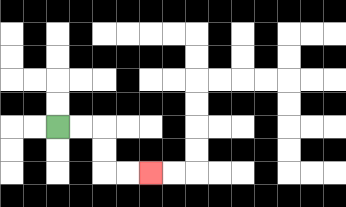{'start': '[2, 5]', 'end': '[6, 7]', 'path_directions': 'R,R,D,D,R,R', 'path_coordinates': '[[2, 5], [3, 5], [4, 5], [4, 6], [4, 7], [5, 7], [6, 7]]'}